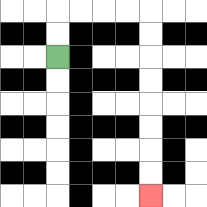{'start': '[2, 2]', 'end': '[6, 8]', 'path_directions': 'U,U,R,R,R,R,D,D,D,D,D,D,D,D', 'path_coordinates': '[[2, 2], [2, 1], [2, 0], [3, 0], [4, 0], [5, 0], [6, 0], [6, 1], [6, 2], [6, 3], [6, 4], [6, 5], [6, 6], [6, 7], [6, 8]]'}